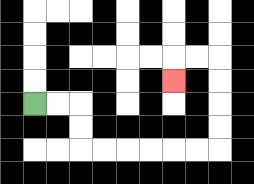{'start': '[1, 4]', 'end': '[7, 3]', 'path_directions': 'R,R,D,D,R,R,R,R,R,R,U,U,U,U,L,L,D', 'path_coordinates': '[[1, 4], [2, 4], [3, 4], [3, 5], [3, 6], [4, 6], [5, 6], [6, 6], [7, 6], [8, 6], [9, 6], [9, 5], [9, 4], [9, 3], [9, 2], [8, 2], [7, 2], [7, 3]]'}